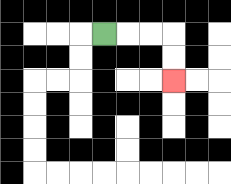{'start': '[4, 1]', 'end': '[7, 3]', 'path_directions': 'R,R,R,D,D', 'path_coordinates': '[[4, 1], [5, 1], [6, 1], [7, 1], [7, 2], [7, 3]]'}